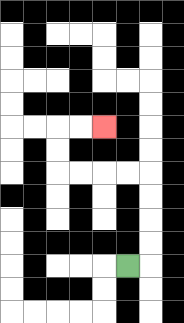{'start': '[5, 11]', 'end': '[4, 5]', 'path_directions': 'R,U,U,U,U,L,L,L,L,U,U,R,R', 'path_coordinates': '[[5, 11], [6, 11], [6, 10], [6, 9], [6, 8], [6, 7], [5, 7], [4, 7], [3, 7], [2, 7], [2, 6], [2, 5], [3, 5], [4, 5]]'}